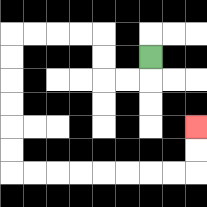{'start': '[6, 2]', 'end': '[8, 5]', 'path_directions': 'D,L,L,U,U,L,L,L,L,D,D,D,D,D,D,R,R,R,R,R,R,R,R,U,U', 'path_coordinates': '[[6, 2], [6, 3], [5, 3], [4, 3], [4, 2], [4, 1], [3, 1], [2, 1], [1, 1], [0, 1], [0, 2], [0, 3], [0, 4], [0, 5], [0, 6], [0, 7], [1, 7], [2, 7], [3, 7], [4, 7], [5, 7], [6, 7], [7, 7], [8, 7], [8, 6], [8, 5]]'}